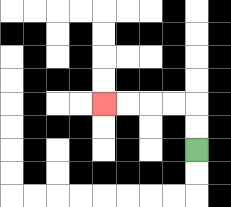{'start': '[8, 6]', 'end': '[4, 4]', 'path_directions': 'U,U,L,L,L,L', 'path_coordinates': '[[8, 6], [8, 5], [8, 4], [7, 4], [6, 4], [5, 4], [4, 4]]'}